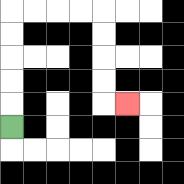{'start': '[0, 5]', 'end': '[5, 4]', 'path_directions': 'U,U,U,U,U,R,R,R,R,D,D,D,D,R', 'path_coordinates': '[[0, 5], [0, 4], [0, 3], [0, 2], [0, 1], [0, 0], [1, 0], [2, 0], [3, 0], [4, 0], [4, 1], [4, 2], [4, 3], [4, 4], [5, 4]]'}